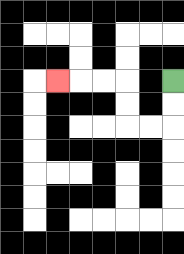{'start': '[7, 3]', 'end': '[2, 3]', 'path_directions': 'D,D,L,L,U,U,L,L,L', 'path_coordinates': '[[7, 3], [7, 4], [7, 5], [6, 5], [5, 5], [5, 4], [5, 3], [4, 3], [3, 3], [2, 3]]'}